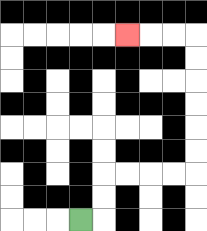{'start': '[3, 9]', 'end': '[5, 1]', 'path_directions': 'R,U,U,R,R,R,R,U,U,U,U,U,U,L,L,L', 'path_coordinates': '[[3, 9], [4, 9], [4, 8], [4, 7], [5, 7], [6, 7], [7, 7], [8, 7], [8, 6], [8, 5], [8, 4], [8, 3], [8, 2], [8, 1], [7, 1], [6, 1], [5, 1]]'}